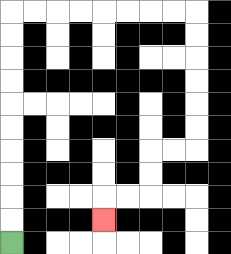{'start': '[0, 10]', 'end': '[4, 9]', 'path_directions': 'U,U,U,U,U,U,U,U,U,U,R,R,R,R,R,R,R,R,D,D,D,D,D,D,L,L,D,D,L,L,D', 'path_coordinates': '[[0, 10], [0, 9], [0, 8], [0, 7], [0, 6], [0, 5], [0, 4], [0, 3], [0, 2], [0, 1], [0, 0], [1, 0], [2, 0], [3, 0], [4, 0], [5, 0], [6, 0], [7, 0], [8, 0], [8, 1], [8, 2], [8, 3], [8, 4], [8, 5], [8, 6], [7, 6], [6, 6], [6, 7], [6, 8], [5, 8], [4, 8], [4, 9]]'}